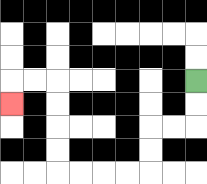{'start': '[8, 3]', 'end': '[0, 4]', 'path_directions': 'D,D,L,L,D,D,L,L,L,L,U,U,U,U,L,L,D', 'path_coordinates': '[[8, 3], [8, 4], [8, 5], [7, 5], [6, 5], [6, 6], [6, 7], [5, 7], [4, 7], [3, 7], [2, 7], [2, 6], [2, 5], [2, 4], [2, 3], [1, 3], [0, 3], [0, 4]]'}